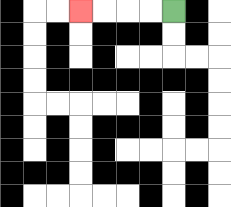{'start': '[7, 0]', 'end': '[3, 0]', 'path_directions': 'L,L,L,L', 'path_coordinates': '[[7, 0], [6, 0], [5, 0], [4, 0], [3, 0]]'}